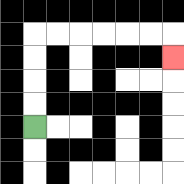{'start': '[1, 5]', 'end': '[7, 2]', 'path_directions': 'U,U,U,U,R,R,R,R,R,R,D', 'path_coordinates': '[[1, 5], [1, 4], [1, 3], [1, 2], [1, 1], [2, 1], [3, 1], [4, 1], [5, 1], [6, 1], [7, 1], [7, 2]]'}